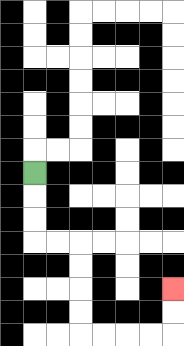{'start': '[1, 7]', 'end': '[7, 12]', 'path_directions': 'D,D,D,R,R,D,D,D,D,R,R,R,R,U,U', 'path_coordinates': '[[1, 7], [1, 8], [1, 9], [1, 10], [2, 10], [3, 10], [3, 11], [3, 12], [3, 13], [3, 14], [4, 14], [5, 14], [6, 14], [7, 14], [7, 13], [7, 12]]'}